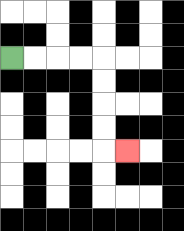{'start': '[0, 2]', 'end': '[5, 6]', 'path_directions': 'R,R,R,R,D,D,D,D,R', 'path_coordinates': '[[0, 2], [1, 2], [2, 2], [3, 2], [4, 2], [4, 3], [4, 4], [4, 5], [4, 6], [5, 6]]'}